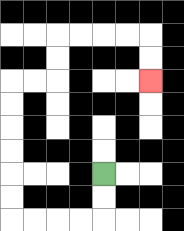{'start': '[4, 7]', 'end': '[6, 3]', 'path_directions': 'D,D,L,L,L,L,U,U,U,U,U,U,R,R,U,U,R,R,R,R,D,D', 'path_coordinates': '[[4, 7], [4, 8], [4, 9], [3, 9], [2, 9], [1, 9], [0, 9], [0, 8], [0, 7], [0, 6], [0, 5], [0, 4], [0, 3], [1, 3], [2, 3], [2, 2], [2, 1], [3, 1], [4, 1], [5, 1], [6, 1], [6, 2], [6, 3]]'}